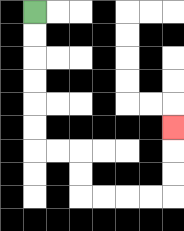{'start': '[1, 0]', 'end': '[7, 5]', 'path_directions': 'D,D,D,D,D,D,R,R,D,D,R,R,R,R,U,U,U', 'path_coordinates': '[[1, 0], [1, 1], [1, 2], [1, 3], [1, 4], [1, 5], [1, 6], [2, 6], [3, 6], [3, 7], [3, 8], [4, 8], [5, 8], [6, 8], [7, 8], [7, 7], [7, 6], [7, 5]]'}